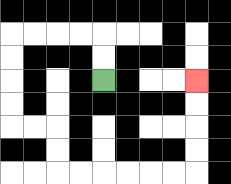{'start': '[4, 3]', 'end': '[8, 3]', 'path_directions': 'U,U,L,L,L,L,D,D,D,D,R,R,D,D,R,R,R,R,R,R,U,U,U,U', 'path_coordinates': '[[4, 3], [4, 2], [4, 1], [3, 1], [2, 1], [1, 1], [0, 1], [0, 2], [0, 3], [0, 4], [0, 5], [1, 5], [2, 5], [2, 6], [2, 7], [3, 7], [4, 7], [5, 7], [6, 7], [7, 7], [8, 7], [8, 6], [8, 5], [8, 4], [8, 3]]'}